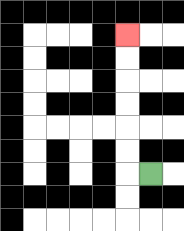{'start': '[6, 7]', 'end': '[5, 1]', 'path_directions': 'L,U,U,U,U,U,U', 'path_coordinates': '[[6, 7], [5, 7], [5, 6], [5, 5], [5, 4], [5, 3], [5, 2], [5, 1]]'}